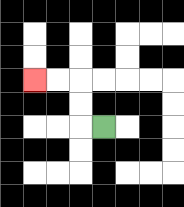{'start': '[4, 5]', 'end': '[1, 3]', 'path_directions': 'L,U,U,L,L', 'path_coordinates': '[[4, 5], [3, 5], [3, 4], [3, 3], [2, 3], [1, 3]]'}